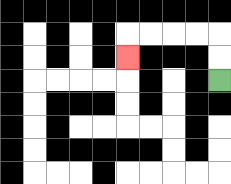{'start': '[9, 3]', 'end': '[5, 2]', 'path_directions': 'U,U,L,L,L,L,D', 'path_coordinates': '[[9, 3], [9, 2], [9, 1], [8, 1], [7, 1], [6, 1], [5, 1], [5, 2]]'}